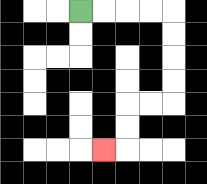{'start': '[3, 0]', 'end': '[4, 6]', 'path_directions': 'R,R,R,R,D,D,D,D,L,L,D,D,L', 'path_coordinates': '[[3, 0], [4, 0], [5, 0], [6, 0], [7, 0], [7, 1], [7, 2], [7, 3], [7, 4], [6, 4], [5, 4], [5, 5], [5, 6], [4, 6]]'}